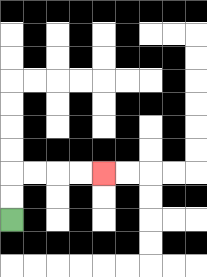{'start': '[0, 9]', 'end': '[4, 7]', 'path_directions': 'U,U,R,R,R,R', 'path_coordinates': '[[0, 9], [0, 8], [0, 7], [1, 7], [2, 7], [3, 7], [4, 7]]'}